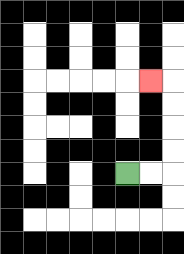{'start': '[5, 7]', 'end': '[6, 3]', 'path_directions': 'R,R,U,U,U,U,L', 'path_coordinates': '[[5, 7], [6, 7], [7, 7], [7, 6], [7, 5], [7, 4], [7, 3], [6, 3]]'}